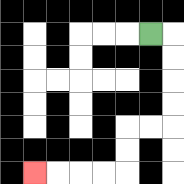{'start': '[6, 1]', 'end': '[1, 7]', 'path_directions': 'R,D,D,D,D,L,L,D,D,L,L,L,L', 'path_coordinates': '[[6, 1], [7, 1], [7, 2], [7, 3], [7, 4], [7, 5], [6, 5], [5, 5], [5, 6], [5, 7], [4, 7], [3, 7], [2, 7], [1, 7]]'}